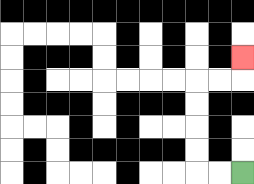{'start': '[10, 7]', 'end': '[10, 2]', 'path_directions': 'L,L,U,U,U,U,R,R,U', 'path_coordinates': '[[10, 7], [9, 7], [8, 7], [8, 6], [8, 5], [8, 4], [8, 3], [9, 3], [10, 3], [10, 2]]'}